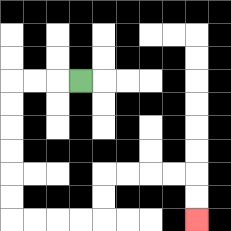{'start': '[3, 3]', 'end': '[8, 9]', 'path_directions': 'L,L,L,D,D,D,D,D,D,R,R,R,R,U,U,R,R,R,R,D,D', 'path_coordinates': '[[3, 3], [2, 3], [1, 3], [0, 3], [0, 4], [0, 5], [0, 6], [0, 7], [0, 8], [0, 9], [1, 9], [2, 9], [3, 9], [4, 9], [4, 8], [4, 7], [5, 7], [6, 7], [7, 7], [8, 7], [8, 8], [8, 9]]'}